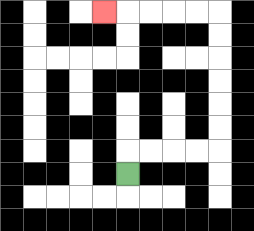{'start': '[5, 7]', 'end': '[4, 0]', 'path_directions': 'U,R,R,R,R,U,U,U,U,U,U,L,L,L,L,L', 'path_coordinates': '[[5, 7], [5, 6], [6, 6], [7, 6], [8, 6], [9, 6], [9, 5], [9, 4], [9, 3], [9, 2], [9, 1], [9, 0], [8, 0], [7, 0], [6, 0], [5, 0], [4, 0]]'}